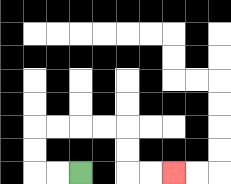{'start': '[3, 7]', 'end': '[7, 7]', 'path_directions': 'L,L,U,U,R,R,R,R,D,D,R,R', 'path_coordinates': '[[3, 7], [2, 7], [1, 7], [1, 6], [1, 5], [2, 5], [3, 5], [4, 5], [5, 5], [5, 6], [5, 7], [6, 7], [7, 7]]'}